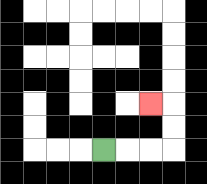{'start': '[4, 6]', 'end': '[6, 4]', 'path_directions': 'R,R,R,U,U,L', 'path_coordinates': '[[4, 6], [5, 6], [6, 6], [7, 6], [7, 5], [7, 4], [6, 4]]'}